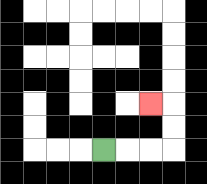{'start': '[4, 6]', 'end': '[6, 4]', 'path_directions': 'R,R,R,U,U,L', 'path_coordinates': '[[4, 6], [5, 6], [6, 6], [7, 6], [7, 5], [7, 4], [6, 4]]'}